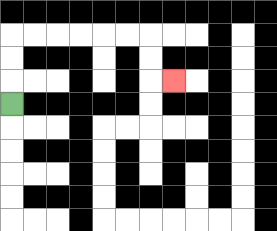{'start': '[0, 4]', 'end': '[7, 3]', 'path_directions': 'U,U,U,R,R,R,R,R,R,D,D,R', 'path_coordinates': '[[0, 4], [0, 3], [0, 2], [0, 1], [1, 1], [2, 1], [3, 1], [4, 1], [5, 1], [6, 1], [6, 2], [6, 3], [7, 3]]'}